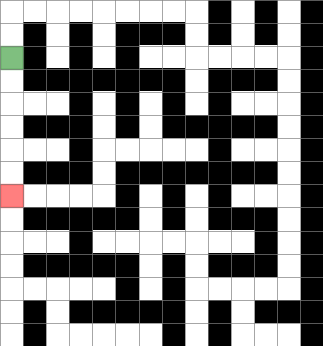{'start': '[0, 2]', 'end': '[0, 8]', 'path_directions': 'D,D,D,D,D,D', 'path_coordinates': '[[0, 2], [0, 3], [0, 4], [0, 5], [0, 6], [0, 7], [0, 8]]'}